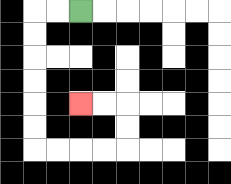{'start': '[3, 0]', 'end': '[3, 4]', 'path_directions': 'L,L,D,D,D,D,D,D,R,R,R,R,U,U,L,L', 'path_coordinates': '[[3, 0], [2, 0], [1, 0], [1, 1], [1, 2], [1, 3], [1, 4], [1, 5], [1, 6], [2, 6], [3, 6], [4, 6], [5, 6], [5, 5], [5, 4], [4, 4], [3, 4]]'}